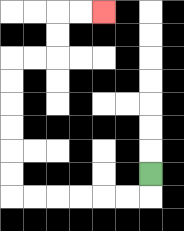{'start': '[6, 7]', 'end': '[4, 0]', 'path_directions': 'D,L,L,L,L,L,L,U,U,U,U,U,U,R,R,U,U,R,R', 'path_coordinates': '[[6, 7], [6, 8], [5, 8], [4, 8], [3, 8], [2, 8], [1, 8], [0, 8], [0, 7], [0, 6], [0, 5], [0, 4], [0, 3], [0, 2], [1, 2], [2, 2], [2, 1], [2, 0], [3, 0], [4, 0]]'}